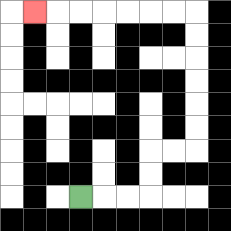{'start': '[3, 8]', 'end': '[1, 0]', 'path_directions': 'R,R,R,U,U,R,R,U,U,U,U,U,U,L,L,L,L,L,L,L', 'path_coordinates': '[[3, 8], [4, 8], [5, 8], [6, 8], [6, 7], [6, 6], [7, 6], [8, 6], [8, 5], [8, 4], [8, 3], [8, 2], [8, 1], [8, 0], [7, 0], [6, 0], [5, 0], [4, 0], [3, 0], [2, 0], [1, 0]]'}